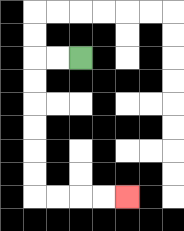{'start': '[3, 2]', 'end': '[5, 8]', 'path_directions': 'L,L,D,D,D,D,D,D,R,R,R,R', 'path_coordinates': '[[3, 2], [2, 2], [1, 2], [1, 3], [1, 4], [1, 5], [1, 6], [1, 7], [1, 8], [2, 8], [3, 8], [4, 8], [5, 8]]'}